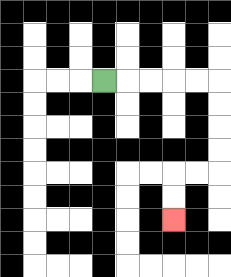{'start': '[4, 3]', 'end': '[7, 9]', 'path_directions': 'R,R,R,R,R,D,D,D,D,L,L,D,D', 'path_coordinates': '[[4, 3], [5, 3], [6, 3], [7, 3], [8, 3], [9, 3], [9, 4], [9, 5], [9, 6], [9, 7], [8, 7], [7, 7], [7, 8], [7, 9]]'}